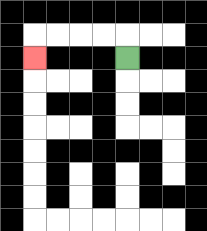{'start': '[5, 2]', 'end': '[1, 2]', 'path_directions': 'U,L,L,L,L,D', 'path_coordinates': '[[5, 2], [5, 1], [4, 1], [3, 1], [2, 1], [1, 1], [1, 2]]'}